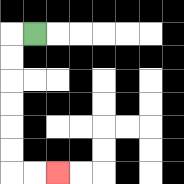{'start': '[1, 1]', 'end': '[2, 7]', 'path_directions': 'L,D,D,D,D,D,D,R,R', 'path_coordinates': '[[1, 1], [0, 1], [0, 2], [0, 3], [0, 4], [0, 5], [0, 6], [0, 7], [1, 7], [2, 7]]'}